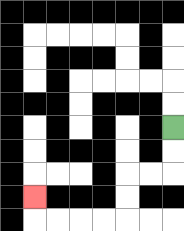{'start': '[7, 5]', 'end': '[1, 8]', 'path_directions': 'D,D,L,L,D,D,L,L,L,L,U', 'path_coordinates': '[[7, 5], [7, 6], [7, 7], [6, 7], [5, 7], [5, 8], [5, 9], [4, 9], [3, 9], [2, 9], [1, 9], [1, 8]]'}